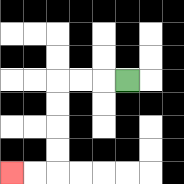{'start': '[5, 3]', 'end': '[0, 7]', 'path_directions': 'L,L,L,D,D,D,D,L,L', 'path_coordinates': '[[5, 3], [4, 3], [3, 3], [2, 3], [2, 4], [2, 5], [2, 6], [2, 7], [1, 7], [0, 7]]'}